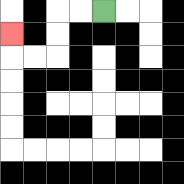{'start': '[4, 0]', 'end': '[0, 1]', 'path_directions': 'L,L,D,D,L,L,U', 'path_coordinates': '[[4, 0], [3, 0], [2, 0], [2, 1], [2, 2], [1, 2], [0, 2], [0, 1]]'}